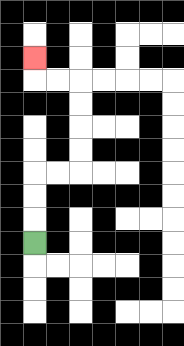{'start': '[1, 10]', 'end': '[1, 2]', 'path_directions': 'U,U,U,R,R,U,U,U,U,L,L,U', 'path_coordinates': '[[1, 10], [1, 9], [1, 8], [1, 7], [2, 7], [3, 7], [3, 6], [3, 5], [3, 4], [3, 3], [2, 3], [1, 3], [1, 2]]'}